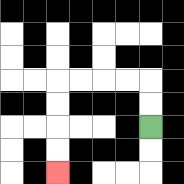{'start': '[6, 5]', 'end': '[2, 7]', 'path_directions': 'U,U,L,L,L,L,D,D,D,D', 'path_coordinates': '[[6, 5], [6, 4], [6, 3], [5, 3], [4, 3], [3, 3], [2, 3], [2, 4], [2, 5], [2, 6], [2, 7]]'}